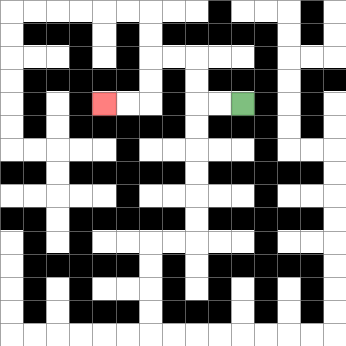{'start': '[10, 4]', 'end': '[4, 4]', 'path_directions': 'L,L,U,U,L,L,D,D,L,L', 'path_coordinates': '[[10, 4], [9, 4], [8, 4], [8, 3], [8, 2], [7, 2], [6, 2], [6, 3], [6, 4], [5, 4], [4, 4]]'}